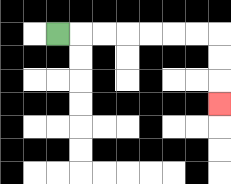{'start': '[2, 1]', 'end': '[9, 4]', 'path_directions': 'R,R,R,R,R,R,R,D,D,D', 'path_coordinates': '[[2, 1], [3, 1], [4, 1], [5, 1], [6, 1], [7, 1], [8, 1], [9, 1], [9, 2], [9, 3], [9, 4]]'}